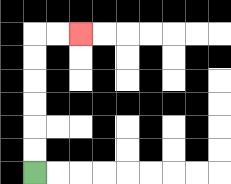{'start': '[1, 7]', 'end': '[3, 1]', 'path_directions': 'U,U,U,U,U,U,R,R', 'path_coordinates': '[[1, 7], [1, 6], [1, 5], [1, 4], [1, 3], [1, 2], [1, 1], [2, 1], [3, 1]]'}